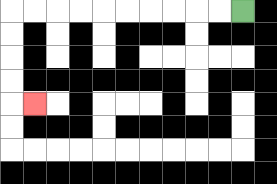{'start': '[10, 0]', 'end': '[1, 4]', 'path_directions': 'L,L,L,L,L,L,L,L,L,L,D,D,D,D,R', 'path_coordinates': '[[10, 0], [9, 0], [8, 0], [7, 0], [6, 0], [5, 0], [4, 0], [3, 0], [2, 0], [1, 0], [0, 0], [0, 1], [0, 2], [0, 3], [0, 4], [1, 4]]'}